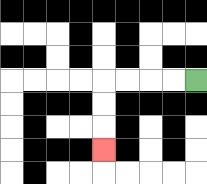{'start': '[8, 3]', 'end': '[4, 6]', 'path_directions': 'L,L,L,L,D,D,D', 'path_coordinates': '[[8, 3], [7, 3], [6, 3], [5, 3], [4, 3], [4, 4], [4, 5], [4, 6]]'}